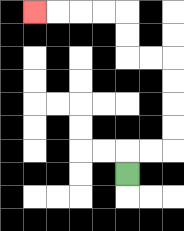{'start': '[5, 7]', 'end': '[1, 0]', 'path_directions': 'U,R,R,U,U,U,U,L,L,U,U,L,L,L,L', 'path_coordinates': '[[5, 7], [5, 6], [6, 6], [7, 6], [7, 5], [7, 4], [7, 3], [7, 2], [6, 2], [5, 2], [5, 1], [5, 0], [4, 0], [3, 0], [2, 0], [1, 0]]'}